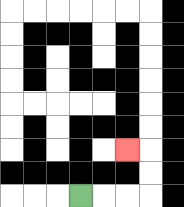{'start': '[3, 8]', 'end': '[5, 6]', 'path_directions': 'R,R,R,U,U,L', 'path_coordinates': '[[3, 8], [4, 8], [5, 8], [6, 8], [6, 7], [6, 6], [5, 6]]'}